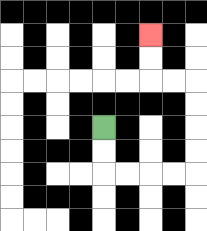{'start': '[4, 5]', 'end': '[6, 1]', 'path_directions': 'D,D,R,R,R,R,U,U,U,U,L,L,U,U', 'path_coordinates': '[[4, 5], [4, 6], [4, 7], [5, 7], [6, 7], [7, 7], [8, 7], [8, 6], [8, 5], [8, 4], [8, 3], [7, 3], [6, 3], [6, 2], [6, 1]]'}